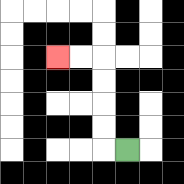{'start': '[5, 6]', 'end': '[2, 2]', 'path_directions': 'L,U,U,U,U,L,L', 'path_coordinates': '[[5, 6], [4, 6], [4, 5], [4, 4], [4, 3], [4, 2], [3, 2], [2, 2]]'}